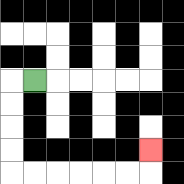{'start': '[1, 3]', 'end': '[6, 6]', 'path_directions': 'L,D,D,D,D,R,R,R,R,R,R,U', 'path_coordinates': '[[1, 3], [0, 3], [0, 4], [0, 5], [0, 6], [0, 7], [1, 7], [2, 7], [3, 7], [4, 7], [5, 7], [6, 7], [6, 6]]'}